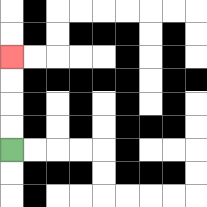{'start': '[0, 6]', 'end': '[0, 2]', 'path_directions': 'U,U,U,U', 'path_coordinates': '[[0, 6], [0, 5], [0, 4], [0, 3], [0, 2]]'}